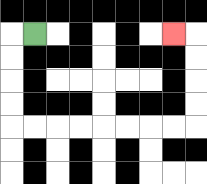{'start': '[1, 1]', 'end': '[7, 1]', 'path_directions': 'L,D,D,D,D,R,R,R,R,R,R,R,R,U,U,U,U,L', 'path_coordinates': '[[1, 1], [0, 1], [0, 2], [0, 3], [0, 4], [0, 5], [1, 5], [2, 5], [3, 5], [4, 5], [5, 5], [6, 5], [7, 5], [8, 5], [8, 4], [8, 3], [8, 2], [8, 1], [7, 1]]'}